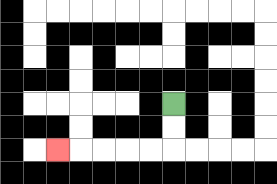{'start': '[7, 4]', 'end': '[2, 6]', 'path_directions': 'D,D,L,L,L,L,L', 'path_coordinates': '[[7, 4], [7, 5], [7, 6], [6, 6], [5, 6], [4, 6], [3, 6], [2, 6]]'}